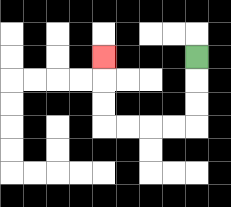{'start': '[8, 2]', 'end': '[4, 2]', 'path_directions': 'D,D,D,L,L,L,L,U,U,U', 'path_coordinates': '[[8, 2], [8, 3], [8, 4], [8, 5], [7, 5], [6, 5], [5, 5], [4, 5], [4, 4], [4, 3], [4, 2]]'}